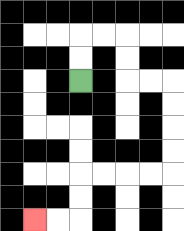{'start': '[3, 3]', 'end': '[1, 9]', 'path_directions': 'U,U,R,R,D,D,R,R,D,D,D,D,L,L,L,L,D,D,L,L', 'path_coordinates': '[[3, 3], [3, 2], [3, 1], [4, 1], [5, 1], [5, 2], [5, 3], [6, 3], [7, 3], [7, 4], [7, 5], [7, 6], [7, 7], [6, 7], [5, 7], [4, 7], [3, 7], [3, 8], [3, 9], [2, 9], [1, 9]]'}